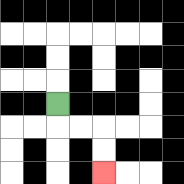{'start': '[2, 4]', 'end': '[4, 7]', 'path_directions': 'D,R,R,D,D', 'path_coordinates': '[[2, 4], [2, 5], [3, 5], [4, 5], [4, 6], [4, 7]]'}